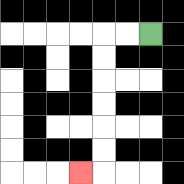{'start': '[6, 1]', 'end': '[3, 7]', 'path_directions': 'L,L,D,D,D,D,D,D,L', 'path_coordinates': '[[6, 1], [5, 1], [4, 1], [4, 2], [4, 3], [4, 4], [4, 5], [4, 6], [4, 7], [3, 7]]'}